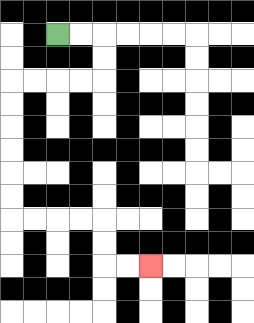{'start': '[2, 1]', 'end': '[6, 11]', 'path_directions': 'R,R,D,D,L,L,L,L,D,D,D,D,D,D,R,R,R,R,D,D,R,R', 'path_coordinates': '[[2, 1], [3, 1], [4, 1], [4, 2], [4, 3], [3, 3], [2, 3], [1, 3], [0, 3], [0, 4], [0, 5], [0, 6], [0, 7], [0, 8], [0, 9], [1, 9], [2, 9], [3, 9], [4, 9], [4, 10], [4, 11], [5, 11], [6, 11]]'}